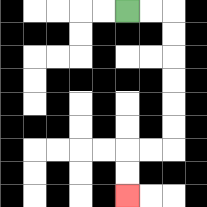{'start': '[5, 0]', 'end': '[5, 8]', 'path_directions': 'R,R,D,D,D,D,D,D,L,L,D,D', 'path_coordinates': '[[5, 0], [6, 0], [7, 0], [7, 1], [7, 2], [7, 3], [7, 4], [7, 5], [7, 6], [6, 6], [5, 6], [5, 7], [5, 8]]'}